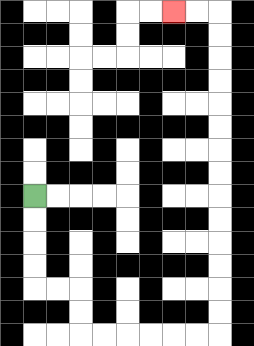{'start': '[1, 8]', 'end': '[7, 0]', 'path_directions': 'D,D,D,D,R,R,D,D,R,R,R,R,R,R,U,U,U,U,U,U,U,U,U,U,U,U,U,U,L,L', 'path_coordinates': '[[1, 8], [1, 9], [1, 10], [1, 11], [1, 12], [2, 12], [3, 12], [3, 13], [3, 14], [4, 14], [5, 14], [6, 14], [7, 14], [8, 14], [9, 14], [9, 13], [9, 12], [9, 11], [9, 10], [9, 9], [9, 8], [9, 7], [9, 6], [9, 5], [9, 4], [9, 3], [9, 2], [9, 1], [9, 0], [8, 0], [7, 0]]'}